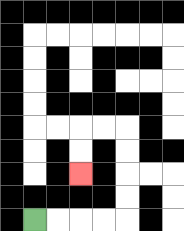{'start': '[1, 9]', 'end': '[3, 7]', 'path_directions': 'R,R,R,R,U,U,U,U,L,L,D,D', 'path_coordinates': '[[1, 9], [2, 9], [3, 9], [4, 9], [5, 9], [5, 8], [5, 7], [5, 6], [5, 5], [4, 5], [3, 5], [3, 6], [3, 7]]'}